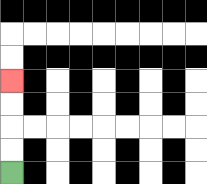{'start': '[0, 7]', 'end': '[0, 3]', 'path_directions': 'U,U,U,U', 'path_coordinates': '[[0, 7], [0, 6], [0, 5], [0, 4], [0, 3]]'}